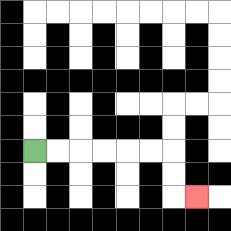{'start': '[1, 6]', 'end': '[8, 8]', 'path_directions': 'R,R,R,R,R,R,D,D,R', 'path_coordinates': '[[1, 6], [2, 6], [3, 6], [4, 6], [5, 6], [6, 6], [7, 6], [7, 7], [7, 8], [8, 8]]'}